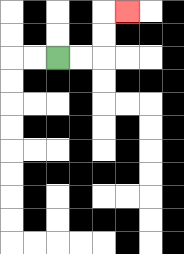{'start': '[2, 2]', 'end': '[5, 0]', 'path_directions': 'R,R,U,U,R', 'path_coordinates': '[[2, 2], [3, 2], [4, 2], [4, 1], [4, 0], [5, 0]]'}